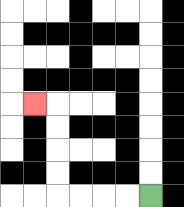{'start': '[6, 8]', 'end': '[1, 4]', 'path_directions': 'L,L,L,L,U,U,U,U,L', 'path_coordinates': '[[6, 8], [5, 8], [4, 8], [3, 8], [2, 8], [2, 7], [2, 6], [2, 5], [2, 4], [1, 4]]'}